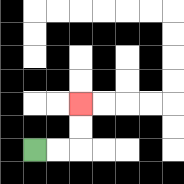{'start': '[1, 6]', 'end': '[3, 4]', 'path_directions': 'R,R,U,U', 'path_coordinates': '[[1, 6], [2, 6], [3, 6], [3, 5], [3, 4]]'}